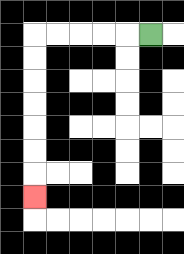{'start': '[6, 1]', 'end': '[1, 8]', 'path_directions': 'L,L,L,L,L,D,D,D,D,D,D,D', 'path_coordinates': '[[6, 1], [5, 1], [4, 1], [3, 1], [2, 1], [1, 1], [1, 2], [1, 3], [1, 4], [1, 5], [1, 6], [1, 7], [1, 8]]'}